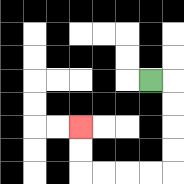{'start': '[6, 3]', 'end': '[3, 5]', 'path_directions': 'R,D,D,D,D,L,L,L,L,U,U', 'path_coordinates': '[[6, 3], [7, 3], [7, 4], [7, 5], [7, 6], [7, 7], [6, 7], [5, 7], [4, 7], [3, 7], [3, 6], [3, 5]]'}